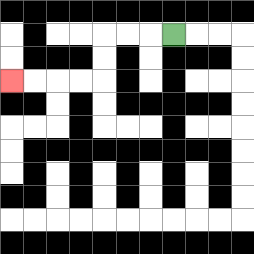{'start': '[7, 1]', 'end': '[0, 3]', 'path_directions': 'L,L,L,D,D,L,L,L,L', 'path_coordinates': '[[7, 1], [6, 1], [5, 1], [4, 1], [4, 2], [4, 3], [3, 3], [2, 3], [1, 3], [0, 3]]'}